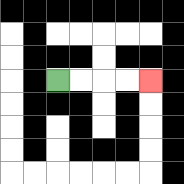{'start': '[2, 3]', 'end': '[6, 3]', 'path_directions': 'R,R,R,R', 'path_coordinates': '[[2, 3], [3, 3], [4, 3], [5, 3], [6, 3]]'}